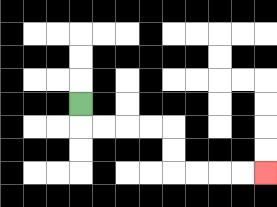{'start': '[3, 4]', 'end': '[11, 7]', 'path_directions': 'D,R,R,R,R,D,D,R,R,R,R', 'path_coordinates': '[[3, 4], [3, 5], [4, 5], [5, 5], [6, 5], [7, 5], [7, 6], [7, 7], [8, 7], [9, 7], [10, 7], [11, 7]]'}